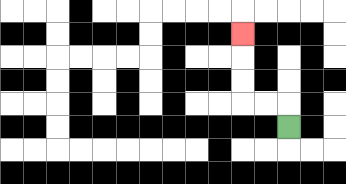{'start': '[12, 5]', 'end': '[10, 1]', 'path_directions': 'U,L,L,U,U,U', 'path_coordinates': '[[12, 5], [12, 4], [11, 4], [10, 4], [10, 3], [10, 2], [10, 1]]'}